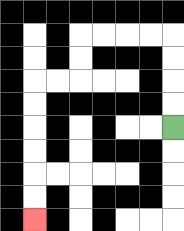{'start': '[7, 5]', 'end': '[1, 9]', 'path_directions': 'U,U,U,U,L,L,L,L,D,D,L,L,D,D,D,D,D,D', 'path_coordinates': '[[7, 5], [7, 4], [7, 3], [7, 2], [7, 1], [6, 1], [5, 1], [4, 1], [3, 1], [3, 2], [3, 3], [2, 3], [1, 3], [1, 4], [1, 5], [1, 6], [1, 7], [1, 8], [1, 9]]'}